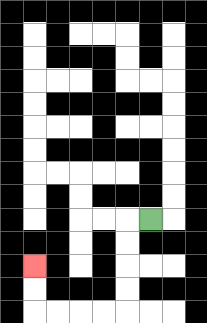{'start': '[6, 9]', 'end': '[1, 11]', 'path_directions': 'L,D,D,D,D,L,L,L,L,U,U', 'path_coordinates': '[[6, 9], [5, 9], [5, 10], [5, 11], [5, 12], [5, 13], [4, 13], [3, 13], [2, 13], [1, 13], [1, 12], [1, 11]]'}